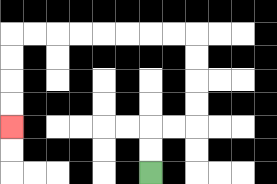{'start': '[6, 7]', 'end': '[0, 5]', 'path_directions': 'U,U,R,R,U,U,U,U,L,L,L,L,L,L,L,L,D,D,D,D', 'path_coordinates': '[[6, 7], [6, 6], [6, 5], [7, 5], [8, 5], [8, 4], [8, 3], [8, 2], [8, 1], [7, 1], [6, 1], [5, 1], [4, 1], [3, 1], [2, 1], [1, 1], [0, 1], [0, 2], [0, 3], [0, 4], [0, 5]]'}